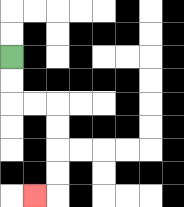{'start': '[0, 2]', 'end': '[1, 8]', 'path_directions': 'D,D,R,R,D,D,D,D,L', 'path_coordinates': '[[0, 2], [0, 3], [0, 4], [1, 4], [2, 4], [2, 5], [2, 6], [2, 7], [2, 8], [1, 8]]'}